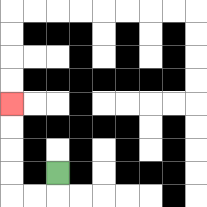{'start': '[2, 7]', 'end': '[0, 4]', 'path_directions': 'D,L,L,U,U,U,U', 'path_coordinates': '[[2, 7], [2, 8], [1, 8], [0, 8], [0, 7], [0, 6], [0, 5], [0, 4]]'}